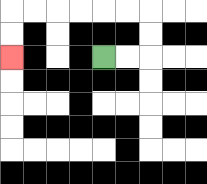{'start': '[4, 2]', 'end': '[0, 2]', 'path_directions': 'R,R,U,U,L,L,L,L,L,L,D,D', 'path_coordinates': '[[4, 2], [5, 2], [6, 2], [6, 1], [6, 0], [5, 0], [4, 0], [3, 0], [2, 0], [1, 0], [0, 0], [0, 1], [0, 2]]'}